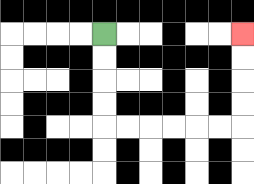{'start': '[4, 1]', 'end': '[10, 1]', 'path_directions': 'D,D,D,D,R,R,R,R,R,R,U,U,U,U', 'path_coordinates': '[[4, 1], [4, 2], [4, 3], [4, 4], [4, 5], [5, 5], [6, 5], [7, 5], [8, 5], [9, 5], [10, 5], [10, 4], [10, 3], [10, 2], [10, 1]]'}